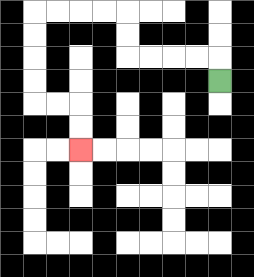{'start': '[9, 3]', 'end': '[3, 6]', 'path_directions': 'U,L,L,L,L,U,U,L,L,L,L,D,D,D,D,R,R,D,D', 'path_coordinates': '[[9, 3], [9, 2], [8, 2], [7, 2], [6, 2], [5, 2], [5, 1], [5, 0], [4, 0], [3, 0], [2, 0], [1, 0], [1, 1], [1, 2], [1, 3], [1, 4], [2, 4], [3, 4], [3, 5], [3, 6]]'}